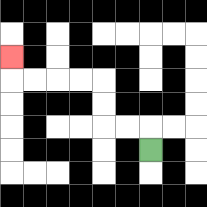{'start': '[6, 6]', 'end': '[0, 2]', 'path_directions': 'U,L,L,U,U,L,L,L,L,U', 'path_coordinates': '[[6, 6], [6, 5], [5, 5], [4, 5], [4, 4], [4, 3], [3, 3], [2, 3], [1, 3], [0, 3], [0, 2]]'}